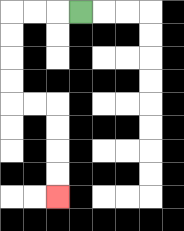{'start': '[3, 0]', 'end': '[2, 8]', 'path_directions': 'L,L,L,D,D,D,D,R,R,D,D,D,D', 'path_coordinates': '[[3, 0], [2, 0], [1, 0], [0, 0], [0, 1], [0, 2], [0, 3], [0, 4], [1, 4], [2, 4], [2, 5], [2, 6], [2, 7], [2, 8]]'}